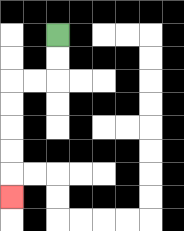{'start': '[2, 1]', 'end': '[0, 8]', 'path_directions': 'D,D,L,L,D,D,D,D,D', 'path_coordinates': '[[2, 1], [2, 2], [2, 3], [1, 3], [0, 3], [0, 4], [0, 5], [0, 6], [0, 7], [0, 8]]'}